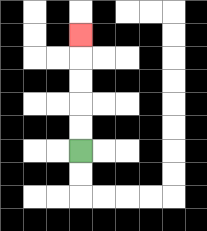{'start': '[3, 6]', 'end': '[3, 1]', 'path_directions': 'U,U,U,U,U', 'path_coordinates': '[[3, 6], [3, 5], [3, 4], [3, 3], [3, 2], [3, 1]]'}